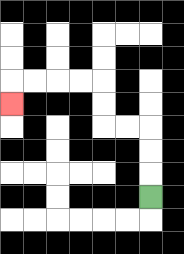{'start': '[6, 8]', 'end': '[0, 4]', 'path_directions': 'U,U,U,L,L,U,U,L,L,L,L,D', 'path_coordinates': '[[6, 8], [6, 7], [6, 6], [6, 5], [5, 5], [4, 5], [4, 4], [4, 3], [3, 3], [2, 3], [1, 3], [0, 3], [0, 4]]'}